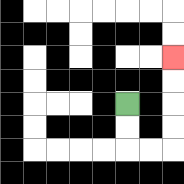{'start': '[5, 4]', 'end': '[7, 2]', 'path_directions': 'D,D,R,R,U,U,U,U', 'path_coordinates': '[[5, 4], [5, 5], [5, 6], [6, 6], [7, 6], [7, 5], [7, 4], [7, 3], [7, 2]]'}